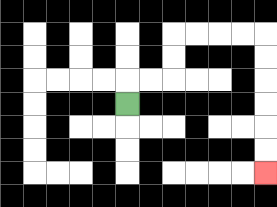{'start': '[5, 4]', 'end': '[11, 7]', 'path_directions': 'U,R,R,U,U,R,R,R,R,D,D,D,D,D,D', 'path_coordinates': '[[5, 4], [5, 3], [6, 3], [7, 3], [7, 2], [7, 1], [8, 1], [9, 1], [10, 1], [11, 1], [11, 2], [11, 3], [11, 4], [11, 5], [11, 6], [11, 7]]'}